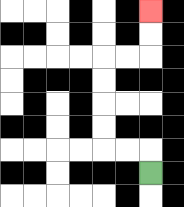{'start': '[6, 7]', 'end': '[6, 0]', 'path_directions': 'U,L,L,U,U,U,U,R,R,U,U', 'path_coordinates': '[[6, 7], [6, 6], [5, 6], [4, 6], [4, 5], [4, 4], [4, 3], [4, 2], [5, 2], [6, 2], [6, 1], [6, 0]]'}